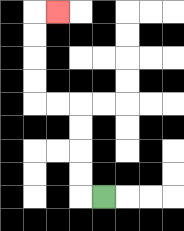{'start': '[4, 8]', 'end': '[2, 0]', 'path_directions': 'L,U,U,U,U,L,L,U,U,U,U,R', 'path_coordinates': '[[4, 8], [3, 8], [3, 7], [3, 6], [3, 5], [3, 4], [2, 4], [1, 4], [1, 3], [1, 2], [1, 1], [1, 0], [2, 0]]'}